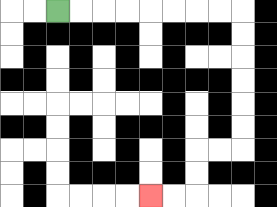{'start': '[2, 0]', 'end': '[6, 8]', 'path_directions': 'R,R,R,R,R,R,R,R,D,D,D,D,D,D,L,L,D,D,L,L', 'path_coordinates': '[[2, 0], [3, 0], [4, 0], [5, 0], [6, 0], [7, 0], [8, 0], [9, 0], [10, 0], [10, 1], [10, 2], [10, 3], [10, 4], [10, 5], [10, 6], [9, 6], [8, 6], [8, 7], [8, 8], [7, 8], [6, 8]]'}